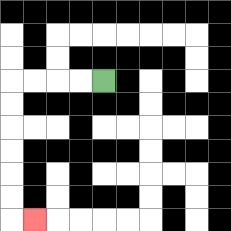{'start': '[4, 3]', 'end': '[1, 9]', 'path_directions': 'L,L,L,L,D,D,D,D,D,D,R', 'path_coordinates': '[[4, 3], [3, 3], [2, 3], [1, 3], [0, 3], [0, 4], [0, 5], [0, 6], [0, 7], [0, 8], [0, 9], [1, 9]]'}